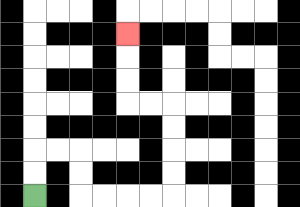{'start': '[1, 8]', 'end': '[5, 1]', 'path_directions': 'U,U,R,R,D,D,R,R,R,R,U,U,U,U,L,L,U,U,U', 'path_coordinates': '[[1, 8], [1, 7], [1, 6], [2, 6], [3, 6], [3, 7], [3, 8], [4, 8], [5, 8], [6, 8], [7, 8], [7, 7], [7, 6], [7, 5], [7, 4], [6, 4], [5, 4], [5, 3], [5, 2], [5, 1]]'}